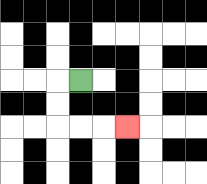{'start': '[3, 3]', 'end': '[5, 5]', 'path_directions': 'L,D,D,R,R,R', 'path_coordinates': '[[3, 3], [2, 3], [2, 4], [2, 5], [3, 5], [4, 5], [5, 5]]'}